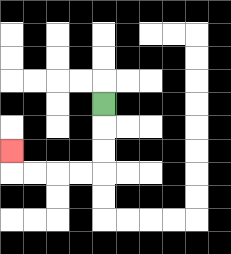{'start': '[4, 4]', 'end': '[0, 6]', 'path_directions': 'D,D,D,L,L,L,L,U', 'path_coordinates': '[[4, 4], [4, 5], [4, 6], [4, 7], [3, 7], [2, 7], [1, 7], [0, 7], [0, 6]]'}